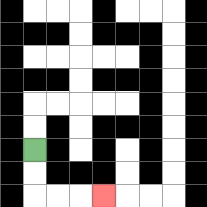{'start': '[1, 6]', 'end': '[4, 8]', 'path_directions': 'D,D,R,R,R', 'path_coordinates': '[[1, 6], [1, 7], [1, 8], [2, 8], [3, 8], [4, 8]]'}